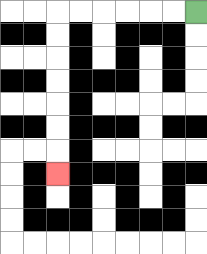{'start': '[8, 0]', 'end': '[2, 7]', 'path_directions': 'L,L,L,L,L,L,D,D,D,D,D,D,D', 'path_coordinates': '[[8, 0], [7, 0], [6, 0], [5, 0], [4, 0], [3, 0], [2, 0], [2, 1], [2, 2], [2, 3], [2, 4], [2, 5], [2, 6], [2, 7]]'}